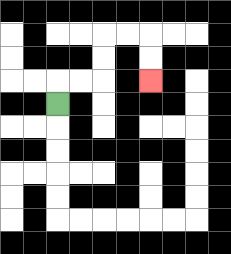{'start': '[2, 4]', 'end': '[6, 3]', 'path_directions': 'U,R,R,U,U,R,R,D,D', 'path_coordinates': '[[2, 4], [2, 3], [3, 3], [4, 3], [4, 2], [4, 1], [5, 1], [6, 1], [6, 2], [6, 3]]'}